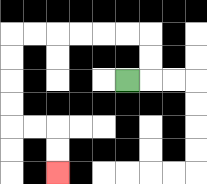{'start': '[5, 3]', 'end': '[2, 7]', 'path_directions': 'R,U,U,L,L,L,L,L,L,D,D,D,D,R,R,D,D', 'path_coordinates': '[[5, 3], [6, 3], [6, 2], [6, 1], [5, 1], [4, 1], [3, 1], [2, 1], [1, 1], [0, 1], [0, 2], [0, 3], [0, 4], [0, 5], [1, 5], [2, 5], [2, 6], [2, 7]]'}